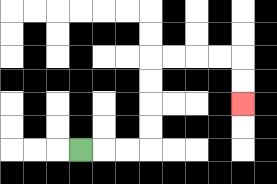{'start': '[3, 6]', 'end': '[10, 4]', 'path_directions': 'R,R,R,U,U,U,U,R,R,R,R,D,D', 'path_coordinates': '[[3, 6], [4, 6], [5, 6], [6, 6], [6, 5], [6, 4], [6, 3], [6, 2], [7, 2], [8, 2], [9, 2], [10, 2], [10, 3], [10, 4]]'}